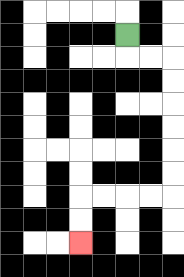{'start': '[5, 1]', 'end': '[3, 10]', 'path_directions': 'D,R,R,D,D,D,D,D,D,L,L,L,L,D,D', 'path_coordinates': '[[5, 1], [5, 2], [6, 2], [7, 2], [7, 3], [7, 4], [7, 5], [7, 6], [7, 7], [7, 8], [6, 8], [5, 8], [4, 8], [3, 8], [3, 9], [3, 10]]'}